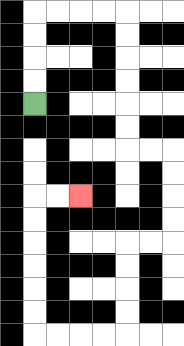{'start': '[1, 4]', 'end': '[3, 8]', 'path_directions': 'U,U,U,U,R,R,R,R,D,D,D,D,D,D,R,R,D,D,D,D,L,L,D,D,D,D,L,L,L,L,U,U,U,U,U,U,R,R', 'path_coordinates': '[[1, 4], [1, 3], [1, 2], [1, 1], [1, 0], [2, 0], [3, 0], [4, 0], [5, 0], [5, 1], [5, 2], [5, 3], [5, 4], [5, 5], [5, 6], [6, 6], [7, 6], [7, 7], [7, 8], [7, 9], [7, 10], [6, 10], [5, 10], [5, 11], [5, 12], [5, 13], [5, 14], [4, 14], [3, 14], [2, 14], [1, 14], [1, 13], [1, 12], [1, 11], [1, 10], [1, 9], [1, 8], [2, 8], [3, 8]]'}